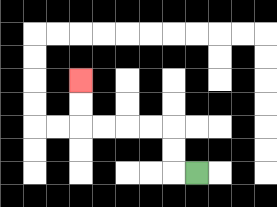{'start': '[8, 7]', 'end': '[3, 3]', 'path_directions': 'L,U,U,L,L,L,L,U,U', 'path_coordinates': '[[8, 7], [7, 7], [7, 6], [7, 5], [6, 5], [5, 5], [4, 5], [3, 5], [3, 4], [3, 3]]'}